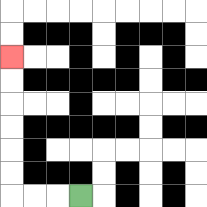{'start': '[3, 8]', 'end': '[0, 2]', 'path_directions': 'L,L,L,U,U,U,U,U,U', 'path_coordinates': '[[3, 8], [2, 8], [1, 8], [0, 8], [0, 7], [0, 6], [0, 5], [0, 4], [0, 3], [0, 2]]'}